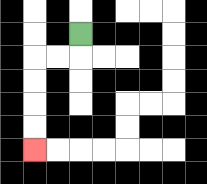{'start': '[3, 1]', 'end': '[1, 6]', 'path_directions': 'D,L,L,D,D,D,D', 'path_coordinates': '[[3, 1], [3, 2], [2, 2], [1, 2], [1, 3], [1, 4], [1, 5], [1, 6]]'}